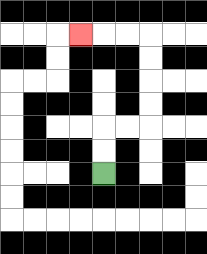{'start': '[4, 7]', 'end': '[3, 1]', 'path_directions': 'U,U,R,R,U,U,U,U,L,L,L', 'path_coordinates': '[[4, 7], [4, 6], [4, 5], [5, 5], [6, 5], [6, 4], [6, 3], [6, 2], [6, 1], [5, 1], [4, 1], [3, 1]]'}